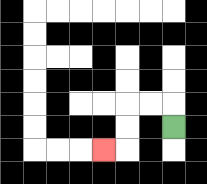{'start': '[7, 5]', 'end': '[4, 6]', 'path_directions': 'U,L,L,D,D,L', 'path_coordinates': '[[7, 5], [7, 4], [6, 4], [5, 4], [5, 5], [5, 6], [4, 6]]'}